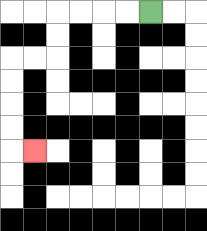{'start': '[6, 0]', 'end': '[1, 6]', 'path_directions': 'L,L,L,L,D,D,L,L,D,D,D,D,R', 'path_coordinates': '[[6, 0], [5, 0], [4, 0], [3, 0], [2, 0], [2, 1], [2, 2], [1, 2], [0, 2], [0, 3], [0, 4], [0, 5], [0, 6], [1, 6]]'}